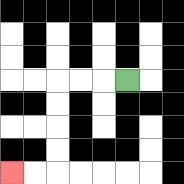{'start': '[5, 3]', 'end': '[0, 7]', 'path_directions': 'L,L,L,D,D,D,D,L,L', 'path_coordinates': '[[5, 3], [4, 3], [3, 3], [2, 3], [2, 4], [2, 5], [2, 6], [2, 7], [1, 7], [0, 7]]'}